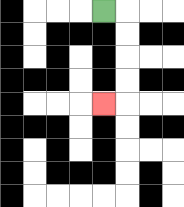{'start': '[4, 0]', 'end': '[4, 4]', 'path_directions': 'R,D,D,D,D,L', 'path_coordinates': '[[4, 0], [5, 0], [5, 1], [5, 2], [5, 3], [5, 4], [4, 4]]'}